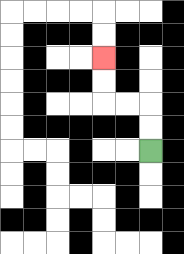{'start': '[6, 6]', 'end': '[4, 2]', 'path_directions': 'U,U,L,L,U,U', 'path_coordinates': '[[6, 6], [6, 5], [6, 4], [5, 4], [4, 4], [4, 3], [4, 2]]'}